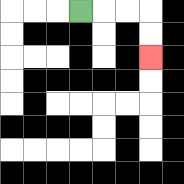{'start': '[3, 0]', 'end': '[6, 2]', 'path_directions': 'R,R,R,D,D', 'path_coordinates': '[[3, 0], [4, 0], [5, 0], [6, 0], [6, 1], [6, 2]]'}